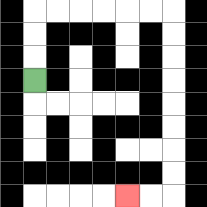{'start': '[1, 3]', 'end': '[5, 8]', 'path_directions': 'U,U,U,R,R,R,R,R,R,D,D,D,D,D,D,D,D,L,L', 'path_coordinates': '[[1, 3], [1, 2], [1, 1], [1, 0], [2, 0], [3, 0], [4, 0], [5, 0], [6, 0], [7, 0], [7, 1], [7, 2], [7, 3], [7, 4], [7, 5], [7, 6], [7, 7], [7, 8], [6, 8], [5, 8]]'}